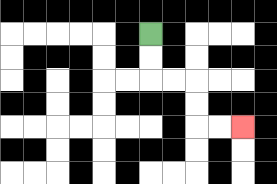{'start': '[6, 1]', 'end': '[10, 5]', 'path_directions': 'D,D,R,R,D,D,R,R', 'path_coordinates': '[[6, 1], [6, 2], [6, 3], [7, 3], [8, 3], [8, 4], [8, 5], [9, 5], [10, 5]]'}